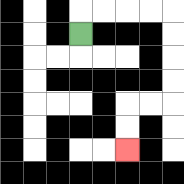{'start': '[3, 1]', 'end': '[5, 6]', 'path_directions': 'U,R,R,R,R,D,D,D,D,L,L,D,D', 'path_coordinates': '[[3, 1], [3, 0], [4, 0], [5, 0], [6, 0], [7, 0], [7, 1], [7, 2], [7, 3], [7, 4], [6, 4], [5, 4], [5, 5], [5, 6]]'}